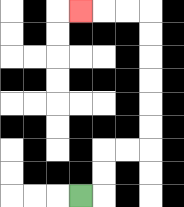{'start': '[3, 8]', 'end': '[3, 0]', 'path_directions': 'R,U,U,R,R,U,U,U,U,U,U,L,L,L', 'path_coordinates': '[[3, 8], [4, 8], [4, 7], [4, 6], [5, 6], [6, 6], [6, 5], [6, 4], [6, 3], [6, 2], [6, 1], [6, 0], [5, 0], [4, 0], [3, 0]]'}